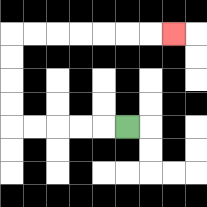{'start': '[5, 5]', 'end': '[7, 1]', 'path_directions': 'L,L,L,L,L,U,U,U,U,R,R,R,R,R,R,R', 'path_coordinates': '[[5, 5], [4, 5], [3, 5], [2, 5], [1, 5], [0, 5], [0, 4], [0, 3], [0, 2], [0, 1], [1, 1], [2, 1], [3, 1], [4, 1], [5, 1], [6, 1], [7, 1]]'}